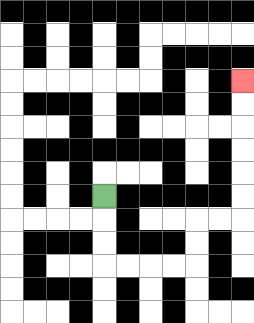{'start': '[4, 8]', 'end': '[10, 3]', 'path_directions': 'D,D,D,R,R,R,R,U,U,R,R,U,U,U,U,U,U', 'path_coordinates': '[[4, 8], [4, 9], [4, 10], [4, 11], [5, 11], [6, 11], [7, 11], [8, 11], [8, 10], [8, 9], [9, 9], [10, 9], [10, 8], [10, 7], [10, 6], [10, 5], [10, 4], [10, 3]]'}